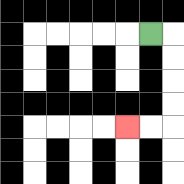{'start': '[6, 1]', 'end': '[5, 5]', 'path_directions': 'R,D,D,D,D,L,L', 'path_coordinates': '[[6, 1], [7, 1], [7, 2], [7, 3], [7, 4], [7, 5], [6, 5], [5, 5]]'}